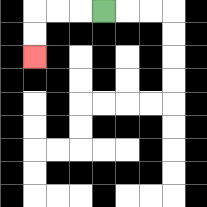{'start': '[4, 0]', 'end': '[1, 2]', 'path_directions': 'L,L,L,D,D', 'path_coordinates': '[[4, 0], [3, 0], [2, 0], [1, 0], [1, 1], [1, 2]]'}